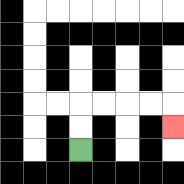{'start': '[3, 6]', 'end': '[7, 5]', 'path_directions': 'U,U,R,R,R,R,D', 'path_coordinates': '[[3, 6], [3, 5], [3, 4], [4, 4], [5, 4], [6, 4], [7, 4], [7, 5]]'}